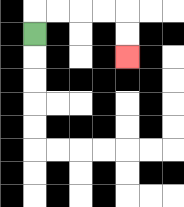{'start': '[1, 1]', 'end': '[5, 2]', 'path_directions': 'U,R,R,R,R,D,D', 'path_coordinates': '[[1, 1], [1, 0], [2, 0], [3, 0], [4, 0], [5, 0], [5, 1], [5, 2]]'}